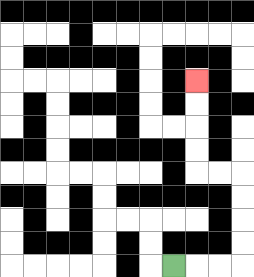{'start': '[7, 11]', 'end': '[8, 3]', 'path_directions': 'R,R,R,U,U,U,U,L,L,U,U,U,U', 'path_coordinates': '[[7, 11], [8, 11], [9, 11], [10, 11], [10, 10], [10, 9], [10, 8], [10, 7], [9, 7], [8, 7], [8, 6], [8, 5], [8, 4], [8, 3]]'}